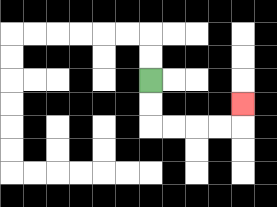{'start': '[6, 3]', 'end': '[10, 4]', 'path_directions': 'D,D,R,R,R,R,U', 'path_coordinates': '[[6, 3], [6, 4], [6, 5], [7, 5], [8, 5], [9, 5], [10, 5], [10, 4]]'}